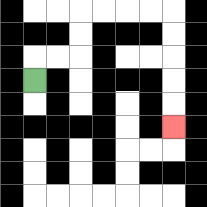{'start': '[1, 3]', 'end': '[7, 5]', 'path_directions': 'U,R,R,U,U,R,R,R,R,D,D,D,D,D', 'path_coordinates': '[[1, 3], [1, 2], [2, 2], [3, 2], [3, 1], [3, 0], [4, 0], [5, 0], [6, 0], [7, 0], [7, 1], [7, 2], [7, 3], [7, 4], [7, 5]]'}